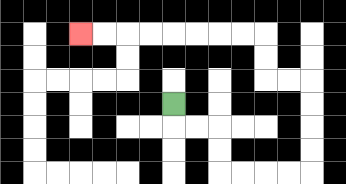{'start': '[7, 4]', 'end': '[3, 1]', 'path_directions': 'D,R,R,D,D,R,R,R,R,U,U,U,U,L,L,U,U,L,L,L,L,L,L,L,L', 'path_coordinates': '[[7, 4], [7, 5], [8, 5], [9, 5], [9, 6], [9, 7], [10, 7], [11, 7], [12, 7], [13, 7], [13, 6], [13, 5], [13, 4], [13, 3], [12, 3], [11, 3], [11, 2], [11, 1], [10, 1], [9, 1], [8, 1], [7, 1], [6, 1], [5, 1], [4, 1], [3, 1]]'}